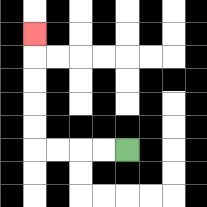{'start': '[5, 6]', 'end': '[1, 1]', 'path_directions': 'L,L,L,L,U,U,U,U,U', 'path_coordinates': '[[5, 6], [4, 6], [3, 6], [2, 6], [1, 6], [1, 5], [1, 4], [1, 3], [1, 2], [1, 1]]'}